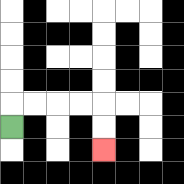{'start': '[0, 5]', 'end': '[4, 6]', 'path_directions': 'U,R,R,R,R,D,D', 'path_coordinates': '[[0, 5], [0, 4], [1, 4], [2, 4], [3, 4], [4, 4], [4, 5], [4, 6]]'}